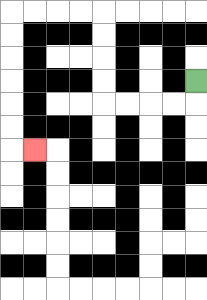{'start': '[8, 3]', 'end': '[1, 6]', 'path_directions': 'D,L,L,L,L,U,U,U,U,L,L,L,L,D,D,D,D,D,D,R', 'path_coordinates': '[[8, 3], [8, 4], [7, 4], [6, 4], [5, 4], [4, 4], [4, 3], [4, 2], [4, 1], [4, 0], [3, 0], [2, 0], [1, 0], [0, 0], [0, 1], [0, 2], [0, 3], [0, 4], [0, 5], [0, 6], [1, 6]]'}